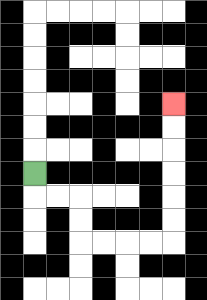{'start': '[1, 7]', 'end': '[7, 4]', 'path_directions': 'D,R,R,D,D,R,R,R,R,U,U,U,U,U,U', 'path_coordinates': '[[1, 7], [1, 8], [2, 8], [3, 8], [3, 9], [3, 10], [4, 10], [5, 10], [6, 10], [7, 10], [7, 9], [7, 8], [7, 7], [7, 6], [7, 5], [7, 4]]'}